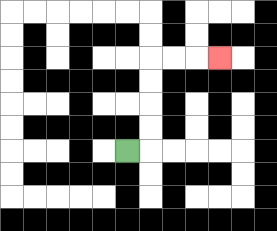{'start': '[5, 6]', 'end': '[9, 2]', 'path_directions': 'R,U,U,U,U,R,R,R', 'path_coordinates': '[[5, 6], [6, 6], [6, 5], [6, 4], [6, 3], [6, 2], [7, 2], [8, 2], [9, 2]]'}